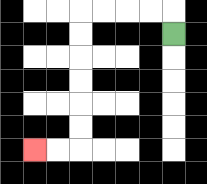{'start': '[7, 1]', 'end': '[1, 6]', 'path_directions': 'U,L,L,L,L,D,D,D,D,D,D,L,L', 'path_coordinates': '[[7, 1], [7, 0], [6, 0], [5, 0], [4, 0], [3, 0], [3, 1], [3, 2], [3, 3], [3, 4], [3, 5], [3, 6], [2, 6], [1, 6]]'}